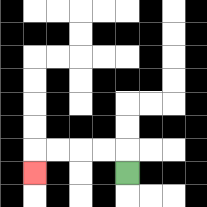{'start': '[5, 7]', 'end': '[1, 7]', 'path_directions': 'U,L,L,L,L,D', 'path_coordinates': '[[5, 7], [5, 6], [4, 6], [3, 6], [2, 6], [1, 6], [1, 7]]'}